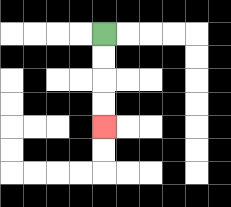{'start': '[4, 1]', 'end': '[4, 5]', 'path_directions': 'D,D,D,D', 'path_coordinates': '[[4, 1], [4, 2], [4, 3], [4, 4], [4, 5]]'}